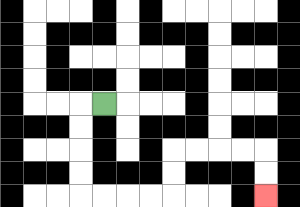{'start': '[4, 4]', 'end': '[11, 8]', 'path_directions': 'L,D,D,D,D,R,R,R,R,U,U,R,R,R,R,D,D', 'path_coordinates': '[[4, 4], [3, 4], [3, 5], [3, 6], [3, 7], [3, 8], [4, 8], [5, 8], [6, 8], [7, 8], [7, 7], [7, 6], [8, 6], [9, 6], [10, 6], [11, 6], [11, 7], [11, 8]]'}